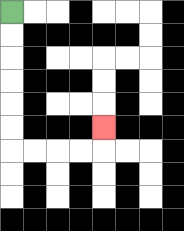{'start': '[0, 0]', 'end': '[4, 5]', 'path_directions': 'D,D,D,D,D,D,R,R,R,R,U', 'path_coordinates': '[[0, 0], [0, 1], [0, 2], [0, 3], [0, 4], [0, 5], [0, 6], [1, 6], [2, 6], [3, 6], [4, 6], [4, 5]]'}